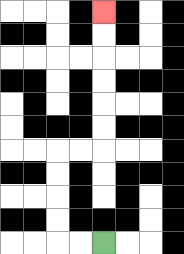{'start': '[4, 10]', 'end': '[4, 0]', 'path_directions': 'L,L,U,U,U,U,R,R,U,U,U,U,U,U', 'path_coordinates': '[[4, 10], [3, 10], [2, 10], [2, 9], [2, 8], [2, 7], [2, 6], [3, 6], [4, 6], [4, 5], [4, 4], [4, 3], [4, 2], [4, 1], [4, 0]]'}